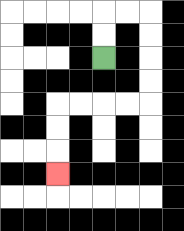{'start': '[4, 2]', 'end': '[2, 7]', 'path_directions': 'U,U,R,R,D,D,D,D,L,L,L,L,D,D,D', 'path_coordinates': '[[4, 2], [4, 1], [4, 0], [5, 0], [6, 0], [6, 1], [6, 2], [6, 3], [6, 4], [5, 4], [4, 4], [3, 4], [2, 4], [2, 5], [2, 6], [2, 7]]'}